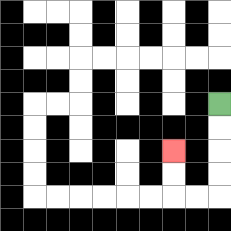{'start': '[9, 4]', 'end': '[7, 6]', 'path_directions': 'D,D,D,D,L,L,U,U', 'path_coordinates': '[[9, 4], [9, 5], [9, 6], [9, 7], [9, 8], [8, 8], [7, 8], [7, 7], [7, 6]]'}